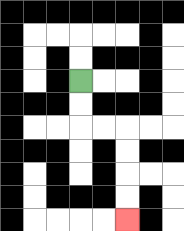{'start': '[3, 3]', 'end': '[5, 9]', 'path_directions': 'D,D,R,R,D,D,D,D', 'path_coordinates': '[[3, 3], [3, 4], [3, 5], [4, 5], [5, 5], [5, 6], [5, 7], [5, 8], [5, 9]]'}